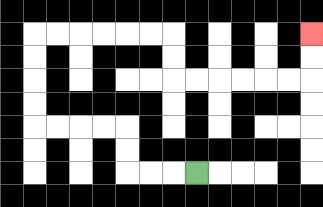{'start': '[8, 7]', 'end': '[13, 1]', 'path_directions': 'L,L,L,U,U,L,L,L,L,U,U,U,U,R,R,R,R,R,R,D,D,R,R,R,R,R,R,U,U', 'path_coordinates': '[[8, 7], [7, 7], [6, 7], [5, 7], [5, 6], [5, 5], [4, 5], [3, 5], [2, 5], [1, 5], [1, 4], [1, 3], [1, 2], [1, 1], [2, 1], [3, 1], [4, 1], [5, 1], [6, 1], [7, 1], [7, 2], [7, 3], [8, 3], [9, 3], [10, 3], [11, 3], [12, 3], [13, 3], [13, 2], [13, 1]]'}